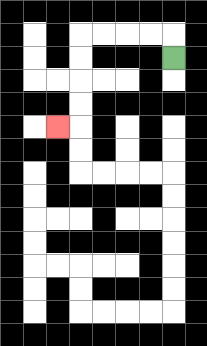{'start': '[7, 2]', 'end': '[2, 5]', 'path_directions': 'U,L,L,L,L,D,D,D,D,L', 'path_coordinates': '[[7, 2], [7, 1], [6, 1], [5, 1], [4, 1], [3, 1], [3, 2], [3, 3], [3, 4], [3, 5], [2, 5]]'}